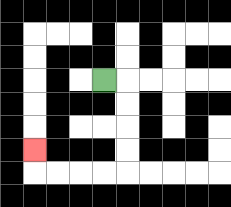{'start': '[4, 3]', 'end': '[1, 6]', 'path_directions': 'R,D,D,D,D,L,L,L,L,U', 'path_coordinates': '[[4, 3], [5, 3], [5, 4], [5, 5], [5, 6], [5, 7], [4, 7], [3, 7], [2, 7], [1, 7], [1, 6]]'}